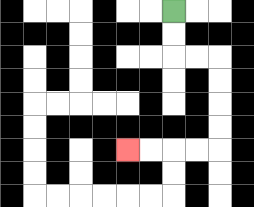{'start': '[7, 0]', 'end': '[5, 6]', 'path_directions': 'D,D,R,R,D,D,D,D,L,L,L,L', 'path_coordinates': '[[7, 0], [7, 1], [7, 2], [8, 2], [9, 2], [9, 3], [9, 4], [9, 5], [9, 6], [8, 6], [7, 6], [6, 6], [5, 6]]'}